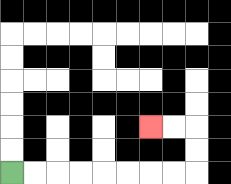{'start': '[0, 7]', 'end': '[6, 5]', 'path_directions': 'R,R,R,R,R,R,R,R,U,U,L,L', 'path_coordinates': '[[0, 7], [1, 7], [2, 7], [3, 7], [4, 7], [5, 7], [6, 7], [7, 7], [8, 7], [8, 6], [8, 5], [7, 5], [6, 5]]'}